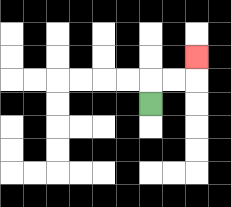{'start': '[6, 4]', 'end': '[8, 2]', 'path_directions': 'U,R,R,U', 'path_coordinates': '[[6, 4], [6, 3], [7, 3], [8, 3], [8, 2]]'}